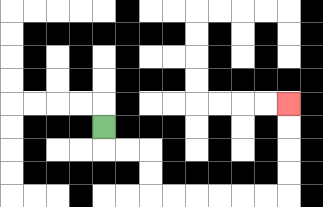{'start': '[4, 5]', 'end': '[12, 4]', 'path_directions': 'D,R,R,D,D,R,R,R,R,R,R,U,U,U,U', 'path_coordinates': '[[4, 5], [4, 6], [5, 6], [6, 6], [6, 7], [6, 8], [7, 8], [8, 8], [9, 8], [10, 8], [11, 8], [12, 8], [12, 7], [12, 6], [12, 5], [12, 4]]'}